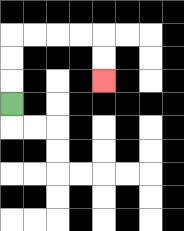{'start': '[0, 4]', 'end': '[4, 3]', 'path_directions': 'U,U,U,R,R,R,R,D,D', 'path_coordinates': '[[0, 4], [0, 3], [0, 2], [0, 1], [1, 1], [2, 1], [3, 1], [4, 1], [4, 2], [4, 3]]'}